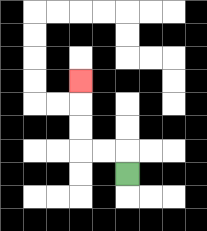{'start': '[5, 7]', 'end': '[3, 3]', 'path_directions': 'U,L,L,U,U,U', 'path_coordinates': '[[5, 7], [5, 6], [4, 6], [3, 6], [3, 5], [3, 4], [3, 3]]'}